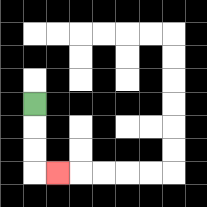{'start': '[1, 4]', 'end': '[2, 7]', 'path_directions': 'D,D,D,R', 'path_coordinates': '[[1, 4], [1, 5], [1, 6], [1, 7], [2, 7]]'}